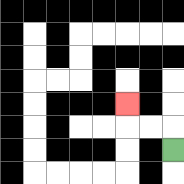{'start': '[7, 6]', 'end': '[5, 4]', 'path_directions': 'U,L,L,U', 'path_coordinates': '[[7, 6], [7, 5], [6, 5], [5, 5], [5, 4]]'}